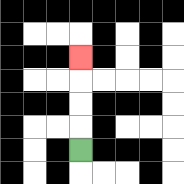{'start': '[3, 6]', 'end': '[3, 2]', 'path_directions': 'U,U,U,U', 'path_coordinates': '[[3, 6], [3, 5], [3, 4], [3, 3], [3, 2]]'}